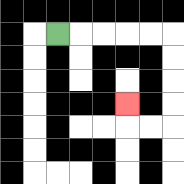{'start': '[2, 1]', 'end': '[5, 4]', 'path_directions': 'R,R,R,R,R,D,D,D,D,L,L,U', 'path_coordinates': '[[2, 1], [3, 1], [4, 1], [5, 1], [6, 1], [7, 1], [7, 2], [7, 3], [7, 4], [7, 5], [6, 5], [5, 5], [5, 4]]'}